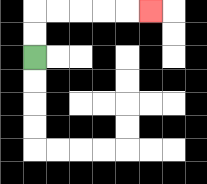{'start': '[1, 2]', 'end': '[6, 0]', 'path_directions': 'U,U,R,R,R,R,R', 'path_coordinates': '[[1, 2], [1, 1], [1, 0], [2, 0], [3, 0], [4, 0], [5, 0], [6, 0]]'}